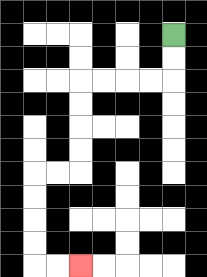{'start': '[7, 1]', 'end': '[3, 11]', 'path_directions': 'D,D,L,L,L,L,D,D,D,D,L,L,D,D,D,D,R,R', 'path_coordinates': '[[7, 1], [7, 2], [7, 3], [6, 3], [5, 3], [4, 3], [3, 3], [3, 4], [3, 5], [3, 6], [3, 7], [2, 7], [1, 7], [1, 8], [1, 9], [1, 10], [1, 11], [2, 11], [3, 11]]'}